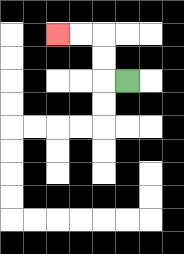{'start': '[5, 3]', 'end': '[2, 1]', 'path_directions': 'L,U,U,L,L', 'path_coordinates': '[[5, 3], [4, 3], [4, 2], [4, 1], [3, 1], [2, 1]]'}